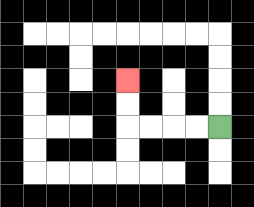{'start': '[9, 5]', 'end': '[5, 3]', 'path_directions': 'L,L,L,L,U,U', 'path_coordinates': '[[9, 5], [8, 5], [7, 5], [6, 5], [5, 5], [5, 4], [5, 3]]'}